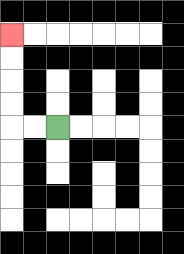{'start': '[2, 5]', 'end': '[0, 1]', 'path_directions': 'L,L,U,U,U,U', 'path_coordinates': '[[2, 5], [1, 5], [0, 5], [0, 4], [0, 3], [0, 2], [0, 1]]'}